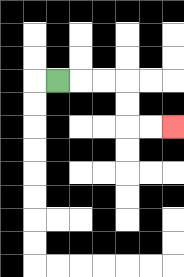{'start': '[2, 3]', 'end': '[7, 5]', 'path_directions': 'R,R,R,D,D,R,R', 'path_coordinates': '[[2, 3], [3, 3], [4, 3], [5, 3], [5, 4], [5, 5], [6, 5], [7, 5]]'}